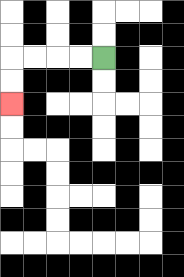{'start': '[4, 2]', 'end': '[0, 4]', 'path_directions': 'L,L,L,L,D,D', 'path_coordinates': '[[4, 2], [3, 2], [2, 2], [1, 2], [0, 2], [0, 3], [0, 4]]'}